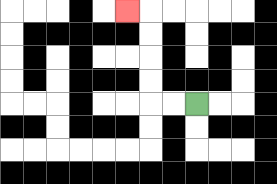{'start': '[8, 4]', 'end': '[5, 0]', 'path_directions': 'L,L,U,U,U,U,L', 'path_coordinates': '[[8, 4], [7, 4], [6, 4], [6, 3], [6, 2], [6, 1], [6, 0], [5, 0]]'}